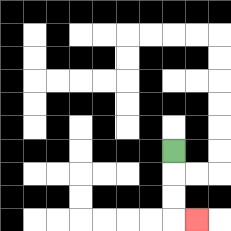{'start': '[7, 6]', 'end': '[8, 9]', 'path_directions': 'D,D,D,R', 'path_coordinates': '[[7, 6], [7, 7], [7, 8], [7, 9], [8, 9]]'}